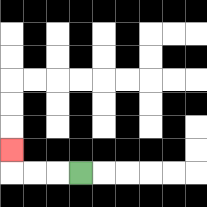{'start': '[3, 7]', 'end': '[0, 6]', 'path_directions': 'L,L,L,U', 'path_coordinates': '[[3, 7], [2, 7], [1, 7], [0, 7], [0, 6]]'}